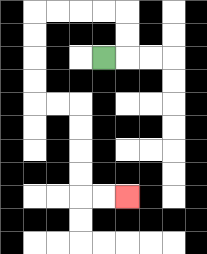{'start': '[4, 2]', 'end': '[5, 8]', 'path_directions': 'R,U,U,L,L,L,L,D,D,D,D,R,R,D,D,D,D,R,R', 'path_coordinates': '[[4, 2], [5, 2], [5, 1], [5, 0], [4, 0], [3, 0], [2, 0], [1, 0], [1, 1], [1, 2], [1, 3], [1, 4], [2, 4], [3, 4], [3, 5], [3, 6], [3, 7], [3, 8], [4, 8], [5, 8]]'}